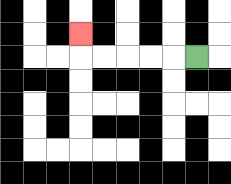{'start': '[8, 2]', 'end': '[3, 1]', 'path_directions': 'L,L,L,L,L,U', 'path_coordinates': '[[8, 2], [7, 2], [6, 2], [5, 2], [4, 2], [3, 2], [3, 1]]'}